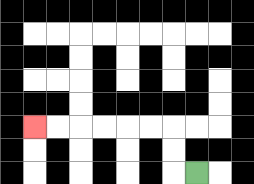{'start': '[8, 7]', 'end': '[1, 5]', 'path_directions': 'L,U,U,L,L,L,L,L,L', 'path_coordinates': '[[8, 7], [7, 7], [7, 6], [7, 5], [6, 5], [5, 5], [4, 5], [3, 5], [2, 5], [1, 5]]'}